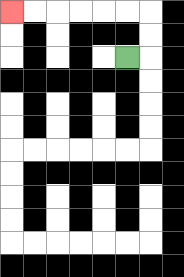{'start': '[5, 2]', 'end': '[0, 0]', 'path_directions': 'R,U,U,L,L,L,L,L,L', 'path_coordinates': '[[5, 2], [6, 2], [6, 1], [6, 0], [5, 0], [4, 0], [3, 0], [2, 0], [1, 0], [0, 0]]'}